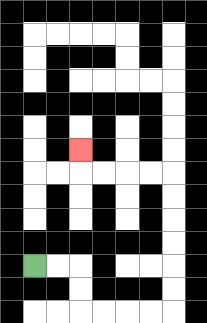{'start': '[1, 11]', 'end': '[3, 6]', 'path_directions': 'R,R,D,D,R,R,R,R,U,U,U,U,U,U,L,L,L,L,U', 'path_coordinates': '[[1, 11], [2, 11], [3, 11], [3, 12], [3, 13], [4, 13], [5, 13], [6, 13], [7, 13], [7, 12], [7, 11], [7, 10], [7, 9], [7, 8], [7, 7], [6, 7], [5, 7], [4, 7], [3, 7], [3, 6]]'}